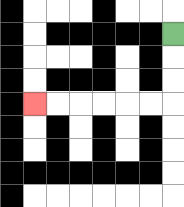{'start': '[7, 1]', 'end': '[1, 4]', 'path_directions': 'D,D,D,L,L,L,L,L,L', 'path_coordinates': '[[7, 1], [7, 2], [7, 3], [7, 4], [6, 4], [5, 4], [4, 4], [3, 4], [2, 4], [1, 4]]'}